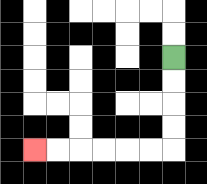{'start': '[7, 2]', 'end': '[1, 6]', 'path_directions': 'D,D,D,D,L,L,L,L,L,L', 'path_coordinates': '[[7, 2], [7, 3], [7, 4], [7, 5], [7, 6], [6, 6], [5, 6], [4, 6], [3, 6], [2, 6], [1, 6]]'}